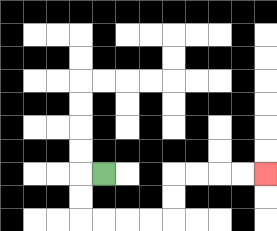{'start': '[4, 7]', 'end': '[11, 7]', 'path_directions': 'L,D,D,R,R,R,R,U,U,R,R,R,R', 'path_coordinates': '[[4, 7], [3, 7], [3, 8], [3, 9], [4, 9], [5, 9], [6, 9], [7, 9], [7, 8], [7, 7], [8, 7], [9, 7], [10, 7], [11, 7]]'}